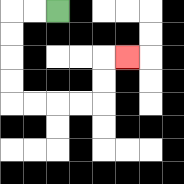{'start': '[2, 0]', 'end': '[5, 2]', 'path_directions': 'L,L,D,D,D,D,R,R,R,R,U,U,R', 'path_coordinates': '[[2, 0], [1, 0], [0, 0], [0, 1], [0, 2], [0, 3], [0, 4], [1, 4], [2, 4], [3, 4], [4, 4], [4, 3], [4, 2], [5, 2]]'}